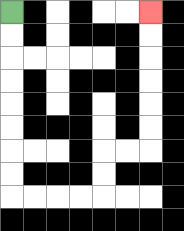{'start': '[0, 0]', 'end': '[6, 0]', 'path_directions': 'D,D,D,D,D,D,D,D,R,R,R,R,U,U,R,R,U,U,U,U,U,U', 'path_coordinates': '[[0, 0], [0, 1], [0, 2], [0, 3], [0, 4], [0, 5], [0, 6], [0, 7], [0, 8], [1, 8], [2, 8], [3, 8], [4, 8], [4, 7], [4, 6], [5, 6], [6, 6], [6, 5], [6, 4], [6, 3], [6, 2], [6, 1], [6, 0]]'}